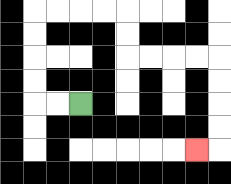{'start': '[3, 4]', 'end': '[8, 6]', 'path_directions': 'L,L,U,U,U,U,R,R,R,R,D,D,R,R,R,R,D,D,D,D,L', 'path_coordinates': '[[3, 4], [2, 4], [1, 4], [1, 3], [1, 2], [1, 1], [1, 0], [2, 0], [3, 0], [4, 0], [5, 0], [5, 1], [5, 2], [6, 2], [7, 2], [8, 2], [9, 2], [9, 3], [9, 4], [9, 5], [9, 6], [8, 6]]'}